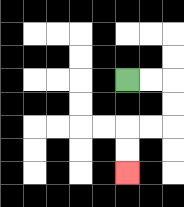{'start': '[5, 3]', 'end': '[5, 7]', 'path_directions': 'R,R,D,D,L,L,D,D', 'path_coordinates': '[[5, 3], [6, 3], [7, 3], [7, 4], [7, 5], [6, 5], [5, 5], [5, 6], [5, 7]]'}